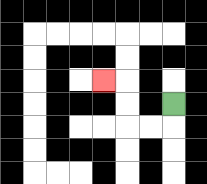{'start': '[7, 4]', 'end': '[4, 3]', 'path_directions': 'D,L,L,U,U,L', 'path_coordinates': '[[7, 4], [7, 5], [6, 5], [5, 5], [5, 4], [5, 3], [4, 3]]'}